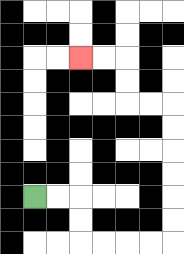{'start': '[1, 8]', 'end': '[3, 2]', 'path_directions': 'R,R,D,D,R,R,R,R,U,U,U,U,U,U,L,L,U,U,L,L', 'path_coordinates': '[[1, 8], [2, 8], [3, 8], [3, 9], [3, 10], [4, 10], [5, 10], [6, 10], [7, 10], [7, 9], [7, 8], [7, 7], [7, 6], [7, 5], [7, 4], [6, 4], [5, 4], [5, 3], [5, 2], [4, 2], [3, 2]]'}